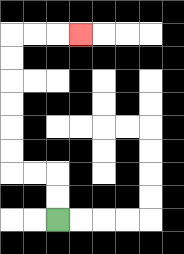{'start': '[2, 9]', 'end': '[3, 1]', 'path_directions': 'U,U,L,L,U,U,U,U,U,U,R,R,R', 'path_coordinates': '[[2, 9], [2, 8], [2, 7], [1, 7], [0, 7], [0, 6], [0, 5], [0, 4], [0, 3], [0, 2], [0, 1], [1, 1], [2, 1], [3, 1]]'}